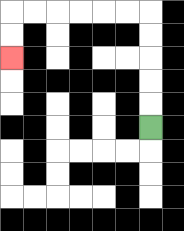{'start': '[6, 5]', 'end': '[0, 2]', 'path_directions': 'U,U,U,U,U,L,L,L,L,L,L,D,D', 'path_coordinates': '[[6, 5], [6, 4], [6, 3], [6, 2], [6, 1], [6, 0], [5, 0], [4, 0], [3, 0], [2, 0], [1, 0], [0, 0], [0, 1], [0, 2]]'}